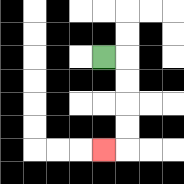{'start': '[4, 2]', 'end': '[4, 6]', 'path_directions': 'R,D,D,D,D,L', 'path_coordinates': '[[4, 2], [5, 2], [5, 3], [5, 4], [5, 5], [5, 6], [4, 6]]'}